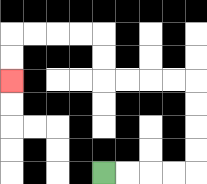{'start': '[4, 7]', 'end': '[0, 3]', 'path_directions': 'R,R,R,R,U,U,U,U,L,L,L,L,U,U,L,L,L,L,D,D', 'path_coordinates': '[[4, 7], [5, 7], [6, 7], [7, 7], [8, 7], [8, 6], [8, 5], [8, 4], [8, 3], [7, 3], [6, 3], [5, 3], [4, 3], [4, 2], [4, 1], [3, 1], [2, 1], [1, 1], [0, 1], [0, 2], [0, 3]]'}